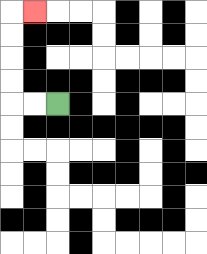{'start': '[2, 4]', 'end': '[1, 0]', 'path_directions': 'L,L,U,U,U,U,R', 'path_coordinates': '[[2, 4], [1, 4], [0, 4], [0, 3], [0, 2], [0, 1], [0, 0], [1, 0]]'}